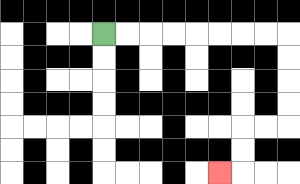{'start': '[4, 1]', 'end': '[9, 7]', 'path_directions': 'R,R,R,R,R,R,R,R,D,D,D,D,L,L,D,D,L', 'path_coordinates': '[[4, 1], [5, 1], [6, 1], [7, 1], [8, 1], [9, 1], [10, 1], [11, 1], [12, 1], [12, 2], [12, 3], [12, 4], [12, 5], [11, 5], [10, 5], [10, 6], [10, 7], [9, 7]]'}